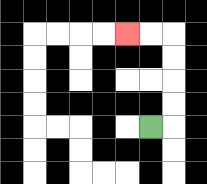{'start': '[6, 5]', 'end': '[5, 1]', 'path_directions': 'R,U,U,U,U,L,L', 'path_coordinates': '[[6, 5], [7, 5], [7, 4], [7, 3], [7, 2], [7, 1], [6, 1], [5, 1]]'}